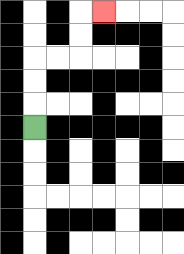{'start': '[1, 5]', 'end': '[4, 0]', 'path_directions': 'U,U,U,R,R,U,U,R', 'path_coordinates': '[[1, 5], [1, 4], [1, 3], [1, 2], [2, 2], [3, 2], [3, 1], [3, 0], [4, 0]]'}